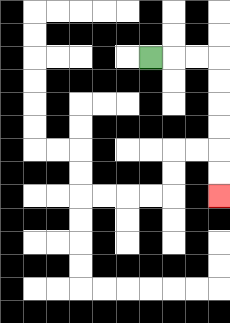{'start': '[6, 2]', 'end': '[9, 8]', 'path_directions': 'R,R,R,D,D,D,D,D,D', 'path_coordinates': '[[6, 2], [7, 2], [8, 2], [9, 2], [9, 3], [9, 4], [9, 5], [9, 6], [9, 7], [9, 8]]'}